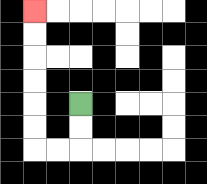{'start': '[3, 4]', 'end': '[1, 0]', 'path_directions': 'D,D,L,L,U,U,U,U,U,U', 'path_coordinates': '[[3, 4], [3, 5], [3, 6], [2, 6], [1, 6], [1, 5], [1, 4], [1, 3], [1, 2], [1, 1], [1, 0]]'}